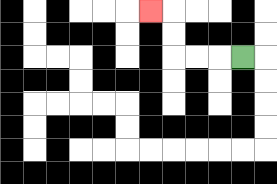{'start': '[10, 2]', 'end': '[6, 0]', 'path_directions': 'L,L,L,U,U,L', 'path_coordinates': '[[10, 2], [9, 2], [8, 2], [7, 2], [7, 1], [7, 0], [6, 0]]'}